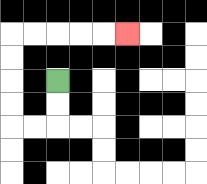{'start': '[2, 3]', 'end': '[5, 1]', 'path_directions': 'D,D,L,L,U,U,U,U,R,R,R,R,R', 'path_coordinates': '[[2, 3], [2, 4], [2, 5], [1, 5], [0, 5], [0, 4], [0, 3], [0, 2], [0, 1], [1, 1], [2, 1], [3, 1], [4, 1], [5, 1]]'}